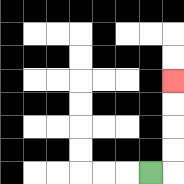{'start': '[6, 7]', 'end': '[7, 3]', 'path_directions': 'R,U,U,U,U', 'path_coordinates': '[[6, 7], [7, 7], [7, 6], [7, 5], [7, 4], [7, 3]]'}